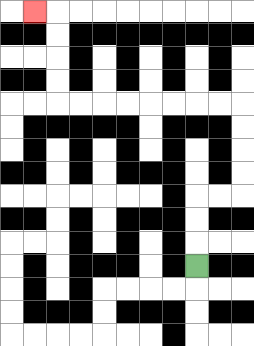{'start': '[8, 11]', 'end': '[1, 0]', 'path_directions': 'U,U,U,R,R,U,U,U,U,L,L,L,L,L,L,L,L,U,U,U,U,L', 'path_coordinates': '[[8, 11], [8, 10], [8, 9], [8, 8], [9, 8], [10, 8], [10, 7], [10, 6], [10, 5], [10, 4], [9, 4], [8, 4], [7, 4], [6, 4], [5, 4], [4, 4], [3, 4], [2, 4], [2, 3], [2, 2], [2, 1], [2, 0], [1, 0]]'}